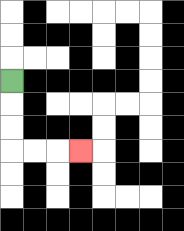{'start': '[0, 3]', 'end': '[3, 6]', 'path_directions': 'D,D,D,R,R,R', 'path_coordinates': '[[0, 3], [0, 4], [0, 5], [0, 6], [1, 6], [2, 6], [3, 6]]'}